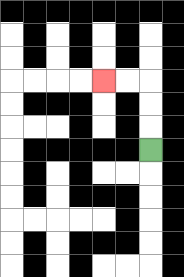{'start': '[6, 6]', 'end': '[4, 3]', 'path_directions': 'U,U,U,L,L', 'path_coordinates': '[[6, 6], [6, 5], [6, 4], [6, 3], [5, 3], [4, 3]]'}